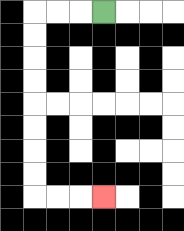{'start': '[4, 0]', 'end': '[4, 8]', 'path_directions': 'L,L,L,D,D,D,D,D,D,D,D,R,R,R', 'path_coordinates': '[[4, 0], [3, 0], [2, 0], [1, 0], [1, 1], [1, 2], [1, 3], [1, 4], [1, 5], [1, 6], [1, 7], [1, 8], [2, 8], [3, 8], [4, 8]]'}